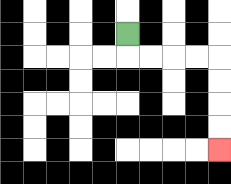{'start': '[5, 1]', 'end': '[9, 6]', 'path_directions': 'D,R,R,R,R,D,D,D,D', 'path_coordinates': '[[5, 1], [5, 2], [6, 2], [7, 2], [8, 2], [9, 2], [9, 3], [9, 4], [9, 5], [9, 6]]'}